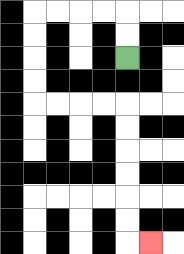{'start': '[5, 2]', 'end': '[6, 10]', 'path_directions': 'U,U,L,L,L,L,D,D,D,D,R,R,R,R,D,D,D,D,D,D,R', 'path_coordinates': '[[5, 2], [5, 1], [5, 0], [4, 0], [3, 0], [2, 0], [1, 0], [1, 1], [1, 2], [1, 3], [1, 4], [2, 4], [3, 4], [4, 4], [5, 4], [5, 5], [5, 6], [5, 7], [5, 8], [5, 9], [5, 10], [6, 10]]'}